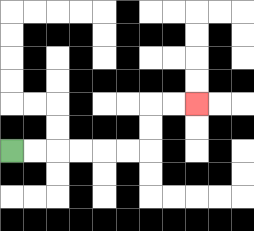{'start': '[0, 6]', 'end': '[8, 4]', 'path_directions': 'R,R,R,R,R,R,U,U,R,R', 'path_coordinates': '[[0, 6], [1, 6], [2, 6], [3, 6], [4, 6], [5, 6], [6, 6], [6, 5], [6, 4], [7, 4], [8, 4]]'}